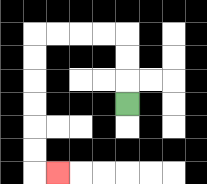{'start': '[5, 4]', 'end': '[2, 7]', 'path_directions': 'U,U,U,L,L,L,L,D,D,D,D,D,D,R', 'path_coordinates': '[[5, 4], [5, 3], [5, 2], [5, 1], [4, 1], [3, 1], [2, 1], [1, 1], [1, 2], [1, 3], [1, 4], [1, 5], [1, 6], [1, 7], [2, 7]]'}